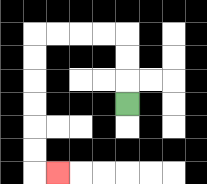{'start': '[5, 4]', 'end': '[2, 7]', 'path_directions': 'U,U,U,L,L,L,L,D,D,D,D,D,D,R', 'path_coordinates': '[[5, 4], [5, 3], [5, 2], [5, 1], [4, 1], [3, 1], [2, 1], [1, 1], [1, 2], [1, 3], [1, 4], [1, 5], [1, 6], [1, 7], [2, 7]]'}